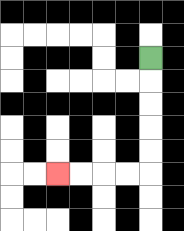{'start': '[6, 2]', 'end': '[2, 7]', 'path_directions': 'D,D,D,D,D,L,L,L,L', 'path_coordinates': '[[6, 2], [6, 3], [6, 4], [6, 5], [6, 6], [6, 7], [5, 7], [4, 7], [3, 7], [2, 7]]'}